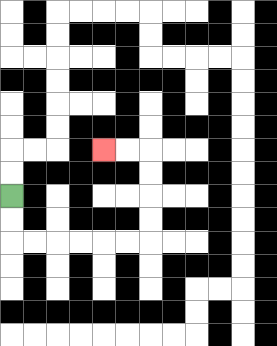{'start': '[0, 8]', 'end': '[4, 6]', 'path_directions': 'D,D,R,R,R,R,R,R,U,U,U,U,L,L', 'path_coordinates': '[[0, 8], [0, 9], [0, 10], [1, 10], [2, 10], [3, 10], [4, 10], [5, 10], [6, 10], [6, 9], [6, 8], [6, 7], [6, 6], [5, 6], [4, 6]]'}